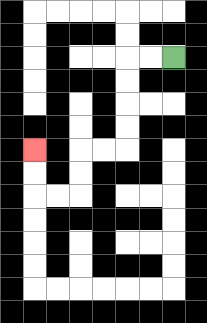{'start': '[7, 2]', 'end': '[1, 6]', 'path_directions': 'L,L,D,D,D,D,L,L,D,D,L,L,U,U', 'path_coordinates': '[[7, 2], [6, 2], [5, 2], [5, 3], [5, 4], [5, 5], [5, 6], [4, 6], [3, 6], [3, 7], [3, 8], [2, 8], [1, 8], [1, 7], [1, 6]]'}